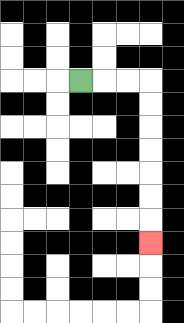{'start': '[3, 3]', 'end': '[6, 10]', 'path_directions': 'R,R,R,D,D,D,D,D,D,D', 'path_coordinates': '[[3, 3], [4, 3], [5, 3], [6, 3], [6, 4], [6, 5], [6, 6], [6, 7], [6, 8], [6, 9], [6, 10]]'}